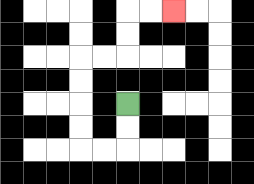{'start': '[5, 4]', 'end': '[7, 0]', 'path_directions': 'D,D,L,L,U,U,U,U,R,R,U,U,R,R', 'path_coordinates': '[[5, 4], [5, 5], [5, 6], [4, 6], [3, 6], [3, 5], [3, 4], [3, 3], [3, 2], [4, 2], [5, 2], [5, 1], [5, 0], [6, 0], [7, 0]]'}